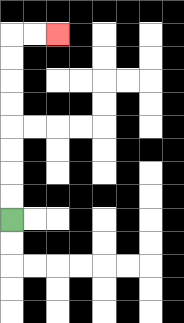{'start': '[0, 9]', 'end': '[2, 1]', 'path_directions': 'U,U,U,U,U,U,U,U,R,R', 'path_coordinates': '[[0, 9], [0, 8], [0, 7], [0, 6], [0, 5], [0, 4], [0, 3], [0, 2], [0, 1], [1, 1], [2, 1]]'}